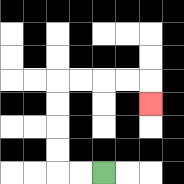{'start': '[4, 7]', 'end': '[6, 4]', 'path_directions': 'L,L,U,U,U,U,R,R,R,R,D', 'path_coordinates': '[[4, 7], [3, 7], [2, 7], [2, 6], [2, 5], [2, 4], [2, 3], [3, 3], [4, 3], [5, 3], [6, 3], [6, 4]]'}